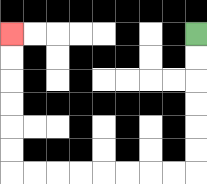{'start': '[8, 1]', 'end': '[0, 1]', 'path_directions': 'D,D,D,D,D,D,L,L,L,L,L,L,L,L,U,U,U,U,U,U', 'path_coordinates': '[[8, 1], [8, 2], [8, 3], [8, 4], [8, 5], [8, 6], [8, 7], [7, 7], [6, 7], [5, 7], [4, 7], [3, 7], [2, 7], [1, 7], [0, 7], [0, 6], [0, 5], [0, 4], [0, 3], [0, 2], [0, 1]]'}